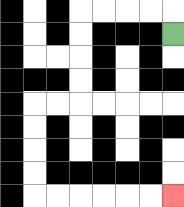{'start': '[7, 1]', 'end': '[7, 8]', 'path_directions': 'U,L,L,L,L,D,D,D,D,L,L,D,D,D,D,R,R,R,R,R,R', 'path_coordinates': '[[7, 1], [7, 0], [6, 0], [5, 0], [4, 0], [3, 0], [3, 1], [3, 2], [3, 3], [3, 4], [2, 4], [1, 4], [1, 5], [1, 6], [1, 7], [1, 8], [2, 8], [3, 8], [4, 8], [5, 8], [6, 8], [7, 8]]'}